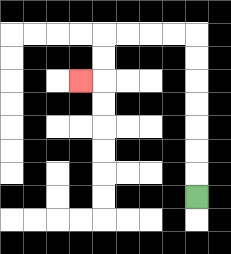{'start': '[8, 8]', 'end': '[3, 3]', 'path_directions': 'U,U,U,U,U,U,U,L,L,L,L,D,D,L', 'path_coordinates': '[[8, 8], [8, 7], [8, 6], [8, 5], [8, 4], [8, 3], [8, 2], [8, 1], [7, 1], [6, 1], [5, 1], [4, 1], [4, 2], [4, 3], [3, 3]]'}